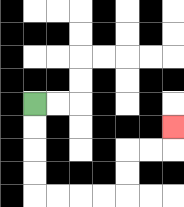{'start': '[1, 4]', 'end': '[7, 5]', 'path_directions': 'D,D,D,D,R,R,R,R,U,U,R,R,U', 'path_coordinates': '[[1, 4], [1, 5], [1, 6], [1, 7], [1, 8], [2, 8], [3, 8], [4, 8], [5, 8], [5, 7], [5, 6], [6, 6], [7, 6], [7, 5]]'}